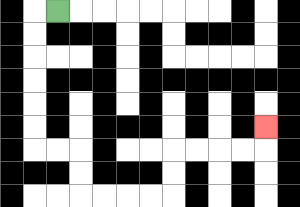{'start': '[2, 0]', 'end': '[11, 5]', 'path_directions': 'L,D,D,D,D,D,D,R,R,D,D,R,R,R,R,U,U,R,R,R,R,U', 'path_coordinates': '[[2, 0], [1, 0], [1, 1], [1, 2], [1, 3], [1, 4], [1, 5], [1, 6], [2, 6], [3, 6], [3, 7], [3, 8], [4, 8], [5, 8], [6, 8], [7, 8], [7, 7], [7, 6], [8, 6], [9, 6], [10, 6], [11, 6], [11, 5]]'}